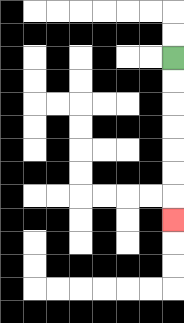{'start': '[7, 2]', 'end': '[7, 9]', 'path_directions': 'D,D,D,D,D,D,D', 'path_coordinates': '[[7, 2], [7, 3], [7, 4], [7, 5], [7, 6], [7, 7], [7, 8], [7, 9]]'}